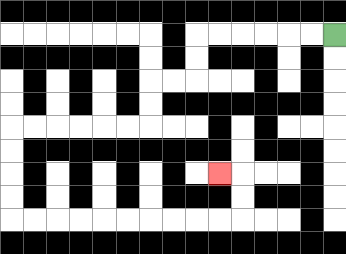{'start': '[14, 1]', 'end': '[9, 7]', 'path_directions': 'L,L,L,L,L,L,D,D,L,L,D,D,L,L,L,L,L,L,D,D,D,D,R,R,R,R,R,R,R,R,R,R,U,U,L', 'path_coordinates': '[[14, 1], [13, 1], [12, 1], [11, 1], [10, 1], [9, 1], [8, 1], [8, 2], [8, 3], [7, 3], [6, 3], [6, 4], [6, 5], [5, 5], [4, 5], [3, 5], [2, 5], [1, 5], [0, 5], [0, 6], [0, 7], [0, 8], [0, 9], [1, 9], [2, 9], [3, 9], [4, 9], [5, 9], [6, 9], [7, 9], [8, 9], [9, 9], [10, 9], [10, 8], [10, 7], [9, 7]]'}